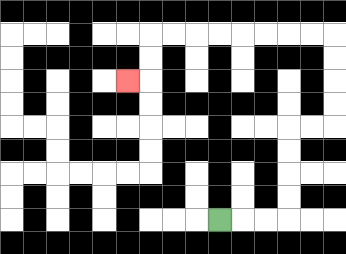{'start': '[9, 9]', 'end': '[5, 3]', 'path_directions': 'R,R,R,U,U,U,U,R,R,U,U,U,U,L,L,L,L,L,L,L,L,D,D,L', 'path_coordinates': '[[9, 9], [10, 9], [11, 9], [12, 9], [12, 8], [12, 7], [12, 6], [12, 5], [13, 5], [14, 5], [14, 4], [14, 3], [14, 2], [14, 1], [13, 1], [12, 1], [11, 1], [10, 1], [9, 1], [8, 1], [7, 1], [6, 1], [6, 2], [6, 3], [5, 3]]'}